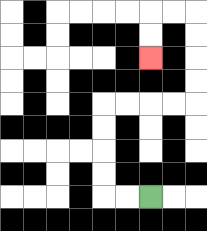{'start': '[6, 8]', 'end': '[6, 2]', 'path_directions': 'L,L,U,U,U,U,R,R,R,R,U,U,U,U,L,L,D,D', 'path_coordinates': '[[6, 8], [5, 8], [4, 8], [4, 7], [4, 6], [4, 5], [4, 4], [5, 4], [6, 4], [7, 4], [8, 4], [8, 3], [8, 2], [8, 1], [8, 0], [7, 0], [6, 0], [6, 1], [6, 2]]'}